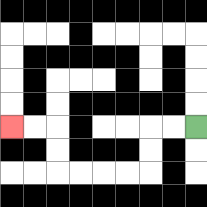{'start': '[8, 5]', 'end': '[0, 5]', 'path_directions': 'L,L,D,D,L,L,L,L,U,U,L,L', 'path_coordinates': '[[8, 5], [7, 5], [6, 5], [6, 6], [6, 7], [5, 7], [4, 7], [3, 7], [2, 7], [2, 6], [2, 5], [1, 5], [0, 5]]'}